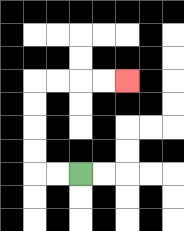{'start': '[3, 7]', 'end': '[5, 3]', 'path_directions': 'L,L,U,U,U,U,R,R,R,R', 'path_coordinates': '[[3, 7], [2, 7], [1, 7], [1, 6], [1, 5], [1, 4], [1, 3], [2, 3], [3, 3], [4, 3], [5, 3]]'}